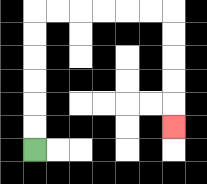{'start': '[1, 6]', 'end': '[7, 5]', 'path_directions': 'U,U,U,U,U,U,R,R,R,R,R,R,D,D,D,D,D', 'path_coordinates': '[[1, 6], [1, 5], [1, 4], [1, 3], [1, 2], [1, 1], [1, 0], [2, 0], [3, 0], [4, 0], [5, 0], [6, 0], [7, 0], [7, 1], [7, 2], [7, 3], [7, 4], [7, 5]]'}